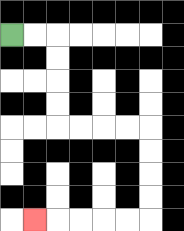{'start': '[0, 1]', 'end': '[1, 9]', 'path_directions': 'R,R,D,D,D,D,R,R,R,R,D,D,D,D,L,L,L,L,L', 'path_coordinates': '[[0, 1], [1, 1], [2, 1], [2, 2], [2, 3], [2, 4], [2, 5], [3, 5], [4, 5], [5, 5], [6, 5], [6, 6], [6, 7], [6, 8], [6, 9], [5, 9], [4, 9], [3, 9], [2, 9], [1, 9]]'}